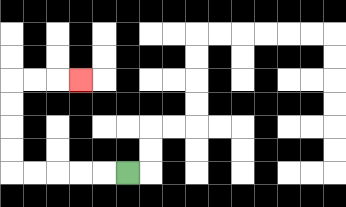{'start': '[5, 7]', 'end': '[3, 3]', 'path_directions': 'L,L,L,L,L,U,U,U,U,R,R,R', 'path_coordinates': '[[5, 7], [4, 7], [3, 7], [2, 7], [1, 7], [0, 7], [0, 6], [0, 5], [0, 4], [0, 3], [1, 3], [2, 3], [3, 3]]'}